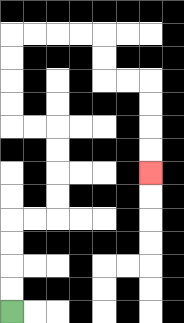{'start': '[0, 13]', 'end': '[6, 7]', 'path_directions': 'U,U,U,U,R,R,U,U,U,U,L,L,U,U,U,U,R,R,R,R,D,D,R,R,D,D,D,D', 'path_coordinates': '[[0, 13], [0, 12], [0, 11], [0, 10], [0, 9], [1, 9], [2, 9], [2, 8], [2, 7], [2, 6], [2, 5], [1, 5], [0, 5], [0, 4], [0, 3], [0, 2], [0, 1], [1, 1], [2, 1], [3, 1], [4, 1], [4, 2], [4, 3], [5, 3], [6, 3], [6, 4], [6, 5], [6, 6], [6, 7]]'}